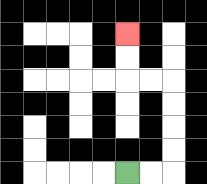{'start': '[5, 7]', 'end': '[5, 1]', 'path_directions': 'R,R,U,U,U,U,L,L,U,U', 'path_coordinates': '[[5, 7], [6, 7], [7, 7], [7, 6], [7, 5], [7, 4], [7, 3], [6, 3], [5, 3], [5, 2], [5, 1]]'}